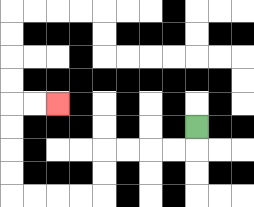{'start': '[8, 5]', 'end': '[2, 4]', 'path_directions': 'D,L,L,L,L,D,D,L,L,L,L,U,U,U,U,R,R', 'path_coordinates': '[[8, 5], [8, 6], [7, 6], [6, 6], [5, 6], [4, 6], [4, 7], [4, 8], [3, 8], [2, 8], [1, 8], [0, 8], [0, 7], [0, 6], [0, 5], [0, 4], [1, 4], [2, 4]]'}